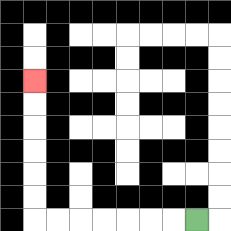{'start': '[8, 9]', 'end': '[1, 3]', 'path_directions': 'L,L,L,L,L,L,L,U,U,U,U,U,U', 'path_coordinates': '[[8, 9], [7, 9], [6, 9], [5, 9], [4, 9], [3, 9], [2, 9], [1, 9], [1, 8], [1, 7], [1, 6], [1, 5], [1, 4], [1, 3]]'}